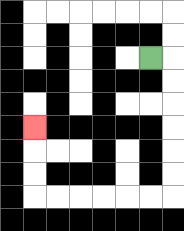{'start': '[6, 2]', 'end': '[1, 5]', 'path_directions': 'R,D,D,D,D,D,D,L,L,L,L,L,L,U,U,U', 'path_coordinates': '[[6, 2], [7, 2], [7, 3], [7, 4], [7, 5], [7, 6], [7, 7], [7, 8], [6, 8], [5, 8], [4, 8], [3, 8], [2, 8], [1, 8], [1, 7], [1, 6], [1, 5]]'}